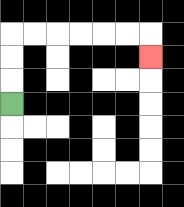{'start': '[0, 4]', 'end': '[6, 2]', 'path_directions': 'U,U,U,R,R,R,R,R,R,D', 'path_coordinates': '[[0, 4], [0, 3], [0, 2], [0, 1], [1, 1], [2, 1], [3, 1], [4, 1], [5, 1], [6, 1], [6, 2]]'}